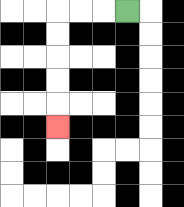{'start': '[5, 0]', 'end': '[2, 5]', 'path_directions': 'L,L,L,D,D,D,D,D', 'path_coordinates': '[[5, 0], [4, 0], [3, 0], [2, 0], [2, 1], [2, 2], [2, 3], [2, 4], [2, 5]]'}